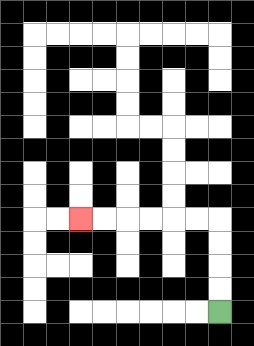{'start': '[9, 13]', 'end': '[3, 9]', 'path_directions': 'U,U,U,U,L,L,L,L,L,L', 'path_coordinates': '[[9, 13], [9, 12], [9, 11], [9, 10], [9, 9], [8, 9], [7, 9], [6, 9], [5, 9], [4, 9], [3, 9]]'}